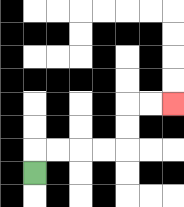{'start': '[1, 7]', 'end': '[7, 4]', 'path_directions': 'U,R,R,R,R,U,U,R,R', 'path_coordinates': '[[1, 7], [1, 6], [2, 6], [3, 6], [4, 6], [5, 6], [5, 5], [5, 4], [6, 4], [7, 4]]'}